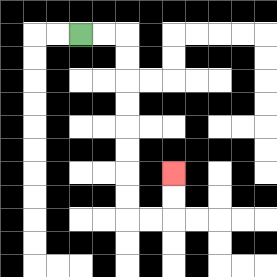{'start': '[3, 1]', 'end': '[7, 7]', 'path_directions': 'R,R,D,D,D,D,D,D,D,D,R,R,U,U', 'path_coordinates': '[[3, 1], [4, 1], [5, 1], [5, 2], [5, 3], [5, 4], [5, 5], [5, 6], [5, 7], [5, 8], [5, 9], [6, 9], [7, 9], [7, 8], [7, 7]]'}